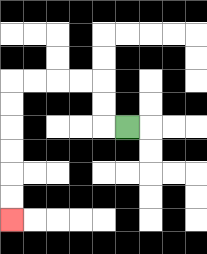{'start': '[5, 5]', 'end': '[0, 9]', 'path_directions': 'L,U,U,L,L,L,L,D,D,D,D,D,D', 'path_coordinates': '[[5, 5], [4, 5], [4, 4], [4, 3], [3, 3], [2, 3], [1, 3], [0, 3], [0, 4], [0, 5], [0, 6], [0, 7], [0, 8], [0, 9]]'}